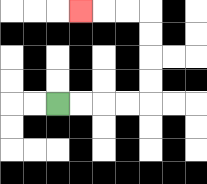{'start': '[2, 4]', 'end': '[3, 0]', 'path_directions': 'R,R,R,R,U,U,U,U,L,L,L', 'path_coordinates': '[[2, 4], [3, 4], [4, 4], [5, 4], [6, 4], [6, 3], [6, 2], [6, 1], [6, 0], [5, 0], [4, 0], [3, 0]]'}